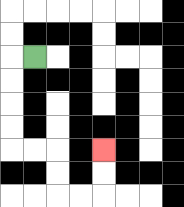{'start': '[1, 2]', 'end': '[4, 6]', 'path_directions': 'L,D,D,D,D,R,R,D,D,R,R,U,U', 'path_coordinates': '[[1, 2], [0, 2], [0, 3], [0, 4], [0, 5], [0, 6], [1, 6], [2, 6], [2, 7], [2, 8], [3, 8], [4, 8], [4, 7], [4, 6]]'}